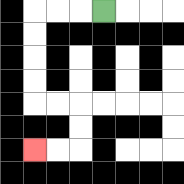{'start': '[4, 0]', 'end': '[1, 6]', 'path_directions': 'L,L,L,D,D,D,D,R,R,D,D,L,L', 'path_coordinates': '[[4, 0], [3, 0], [2, 0], [1, 0], [1, 1], [1, 2], [1, 3], [1, 4], [2, 4], [3, 4], [3, 5], [3, 6], [2, 6], [1, 6]]'}